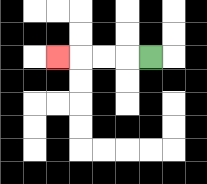{'start': '[6, 2]', 'end': '[2, 2]', 'path_directions': 'L,L,L,L', 'path_coordinates': '[[6, 2], [5, 2], [4, 2], [3, 2], [2, 2]]'}